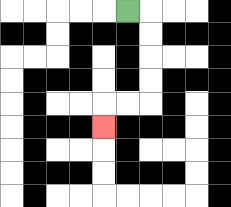{'start': '[5, 0]', 'end': '[4, 5]', 'path_directions': 'R,D,D,D,D,L,L,D', 'path_coordinates': '[[5, 0], [6, 0], [6, 1], [6, 2], [6, 3], [6, 4], [5, 4], [4, 4], [4, 5]]'}